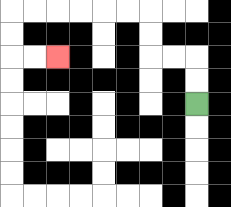{'start': '[8, 4]', 'end': '[2, 2]', 'path_directions': 'U,U,L,L,U,U,L,L,L,L,L,L,D,D,R,R', 'path_coordinates': '[[8, 4], [8, 3], [8, 2], [7, 2], [6, 2], [6, 1], [6, 0], [5, 0], [4, 0], [3, 0], [2, 0], [1, 0], [0, 0], [0, 1], [0, 2], [1, 2], [2, 2]]'}